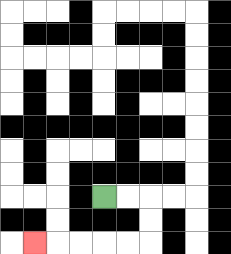{'start': '[4, 8]', 'end': '[1, 10]', 'path_directions': 'R,R,D,D,L,L,L,L,L', 'path_coordinates': '[[4, 8], [5, 8], [6, 8], [6, 9], [6, 10], [5, 10], [4, 10], [3, 10], [2, 10], [1, 10]]'}